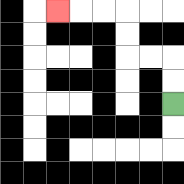{'start': '[7, 4]', 'end': '[2, 0]', 'path_directions': 'U,U,L,L,U,U,L,L,L', 'path_coordinates': '[[7, 4], [7, 3], [7, 2], [6, 2], [5, 2], [5, 1], [5, 0], [4, 0], [3, 0], [2, 0]]'}